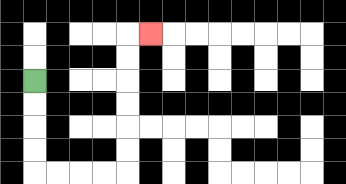{'start': '[1, 3]', 'end': '[6, 1]', 'path_directions': 'D,D,D,D,R,R,R,R,U,U,U,U,U,U,R', 'path_coordinates': '[[1, 3], [1, 4], [1, 5], [1, 6], [1, 7], [2, 7], [3, 7], [4, 7], [5, 7], [5, 6], [5, 5], [5, 4], [5, 3], [5, 2], [5, 1], [6, 1]]'}